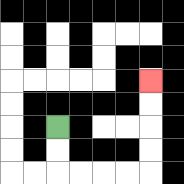{'start': '[2, 5]', 'end': '[6, 3]', 'path_directions': 'D,D,R,R,R,R,U,U,U,U', 'path_coordinates': '[[2, 5], [2, 6], [2, 7], [3, 7], [4, 7], [5, 7], [6, 7], [6, 6], [6, 5], [6, 4], [6, 3]]'}